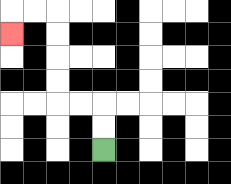{'start': '[4, 6]', 'end': '[0, 1]', 'path_directions': 'U,U,L,L,U,U,U,U,L,L,D', 'path_coordinates': '[[4, 6], [4, 5], [4, 4], [3, 4], [2, 4], [2, 3], [2, 2], [2, 1], [2, 0], [1, 0], [0, 0], [0, 1]]'}